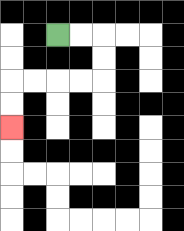{'start': '[2, 1]', 'end': '[0, 5]', 'path_directions': 'R,R,D,D,L,L,L,L,D,D', 'path_coordinates': '[[2, 1], [3, 1], [4, 1], [4, 2], [4, 3], [3, 3], [2, 3], [1, 3], [0, 3], [0, 4], [0, 5]]'}